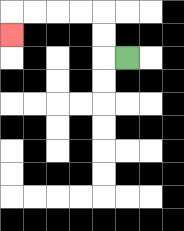{'start': '[5, 2]', 'end': '[0, 1]', 'path_directions': 'L,U,U,L,L,L,L,D', 'path_coordinates': '[[5, 2], [4, 2], [4, 1], [4, 0], [3, 0], [2, 0], [1, 0], [0, 0], [0, 1]]'}